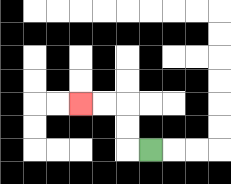{'start': '[6, 6]', 'end': '[3, 4]', 'path_directions': 'L,U,U,L,L', 'path_coordinates': '[[6, 6], [5, 6], [5, 5], [5, 4], [4, 4], [3, 4]]'}